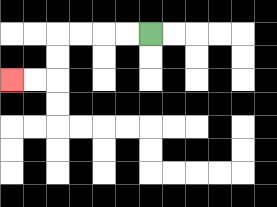{'start': '[6, 1]', 'end': '[0, 3]', 'path_directions': 'L,L,L,L,D,D,L,L', 'path_coordinates': '[[6, 1], [5, 1], [4, 1], [3, 1], [2, 1], [2, 2], [2, 3], [1, 3], [0, 3]]'}